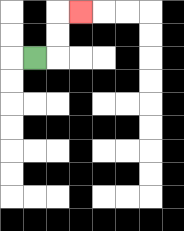{'start': '[1, 2]', 'end': '[3, 0]', 'path_directions': 'R,U,U,R', 'path_coordinates': '[[1, 2], [2, 2], [2, 1], [2, 0], [3, 0]]'}